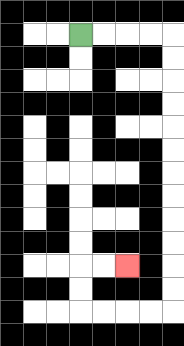{'start': '[3, 1]', 'end': '[5, 11]', 'path_directions': 'R,R,R,R,D,D,D,D,D,D,D,D,D,D,D,D,L,L,L,L,U,U,R,R', 'path_coordinates': '[[3, 1], [4, 1], [5, 1], [6, 1], [7, 1], [7, 2], [7, 3], [7, 4], [7, 5], [7, 6], [7, 7], [7, 8], [7, 9], [7, 10], [7, 11], [7, 12], [7, 13], [6, 13], [5, 13], [4, 13], [3, 13], [3, 12], [3, 11], [4, 11], [5, 11]]'}